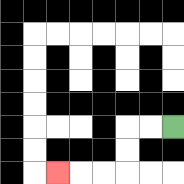{'start': '[7, 5]', 'end': '[2, 7]', 'path_directions': 'L,L,D,D,L,L,L', 'path_coordinates': '[[7, 5], [6, 5], [5, 5], [5, 6], [5, 7], [4, 7], [3, 7], [2, 7]]'}